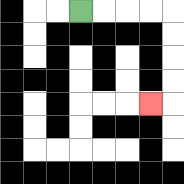{'start': '[3, 0]', 'end': '[6, 4]', 'path_directions': 'R,R,R,R,D,D,D,D,L', 'path_coordinates': '[[3, 0], [4, 0], [5, 0], [6, 0], [7, 0], [7, 1], [7, 2], [7, 3], [7, 4], [6, 4]]'}